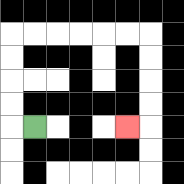{'start': '[1, 5]', 'end': '[5, 5]', 'path_directions': 'L,U,U,U,U,R,R,R,R,R,R,D,D,D,D,L', 'path_coordinates': '[[1, 5], [0, 5], [0, 4], [0, 3], [0, 2], [0, 1], [1, 1], [2, 1], [3, 1], [4, 1], [5, 1], [6, 1], [6, 2], [6, 3], [6, 4], [6, 5], [5, 5]]'}